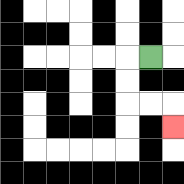{'start': '[6, 2]', 'end': '[7, 5]', 'path_directions': 'L,D,D,R,R,D', 'path_coordinates': '[[6, 2], [5, 2], [5, 3], [5, 4], [6, 4], [7, 4], [7, 5]]'}